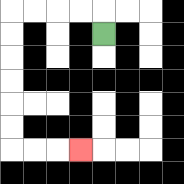{'start': '[4, 1]', 'end': '[3, 6]', 'path_directions': 'U,L,L,L,L,D,D,D,D,D,D,R,R,R', 'path_coordinates': '[[4, 1], [4, 0], [3, 0], [2, 0], [1, 0], [0, 0], [0, 1], [0, 2], [0, 3], [0, 4], [0, 5], [0, 6], [1, 6], [2, 6], [3, 6]]'}